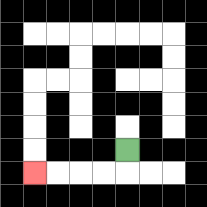{'start': '[5, 6]', 'end': '[1, 7]', 'path_directions': 'D,L,L,L,L', 'path_coordinates': '[[5, 6], [5, 7], [4, 7], [3, 7], [2, 7], [1, 7]]'}